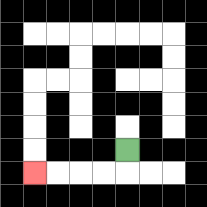{'start': '[5, 6]', 'end': '[1, 7]', 'path_directions': 'D,L,L,L,L', 'path_coordinates': '[[5, 6], [5, 7], [4, 7], [3, 7], [2, 7], [1, 7]]'}